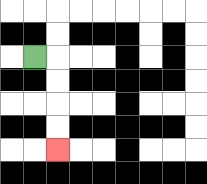{'start': '[1, 2]', 'end': '[2, 6]', 'path_directions': 'R,D,D,D,D', 'path_coordinates': '[[1, 2], [2, 2], [2, 3], [2, 4], [2, 5], [2, 6]]'}